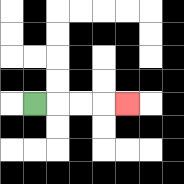{'start': '[1, 4]', 'end': '[5, 4]', 'path_directions': 'R,R,R,R', 'path_coordinates': '[[1, 4], [2, 4], [3, 4], [4, 4], [5, 4]]'}